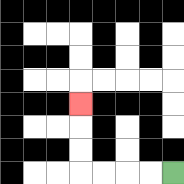{'start': '[7, 7]', 'end': '[3, 4]', 'path_directions': 'L,L,L,L,U,U,U', 'path_coordinates': '[[7, 7], [6, 7], [5, 7], [4, 7], [3, 7], [3, 6], [3, 5], [3, 4]]'}